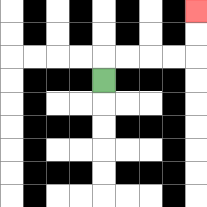{'start': '[4, 3]', 'end': '[8, 0]', 'path_directions': 'U,R,R,R,R,U,U', 'path_coordinates': '[[4, 3], [4, 2], [5, 2], [6, 2], [7, 2], [8, 2], [8, 1], [8, 0]]'}